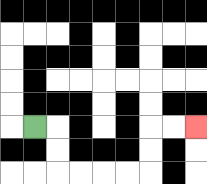{'start': '[1, 5]', 'end': '[8, 5]', 'path_directions': 'R,D,D,R,R,R,R,U,U,R,R', 'path_coordinates': '[[1, 5], [2, 5], [2, 6], [2, 7], [3, 7], [4, 7], [5, 7], [6, 7], [6, 6], [6, 5], [7, 5], [8, 5]]'}